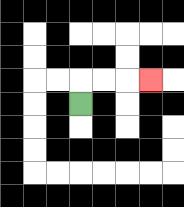{'start': '[3, 4]', 'end': '[6, 3]', 'path_directions': 'U,R,R,R', 'path_coordinates': '[[3, 4], [3, 3], [4, 3], [5, 3], [6, 3]]'}